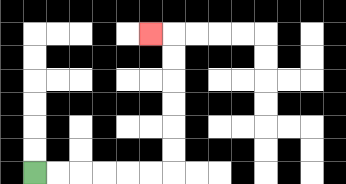{'start': '[1, 7]', 'end': '[6, 1]', 'path_directions': 'R,R,R,R,R,R,U,U,U,U,U,U,L', 'path_coordinates': '[[1, 7], [2, 7], [3, 7], [4, 7], [5, 7], [6, 7], [7, 7], [7, 6], [7, 5], [7, 4], [7, 3], [7, 2], [7, 1], [6, 1]]'}